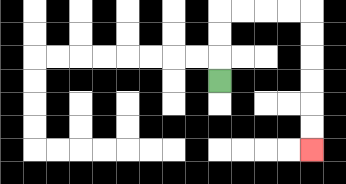{'start': '[9, 3]', 'end': '[13, 6]', 'path_directions': 'U,U,U,R,R,R,R,D,D,D,D,D,D', 'path_coordinates': '[[9, 3], [9, 2], [9, 1], [9, 0], [10, 0], [11, 0], [12, 0], [13, 0], [13, 1], [13, 2], [13, 3], [13, 4], [13, 5], [13, 6]]'}